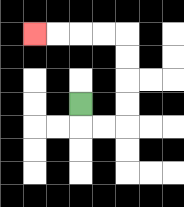{'start': '[3, 4]', 'end': '[1, 1]', 'path_directions': 'D,R,R,U,U,U,U,L,L,L,L', 'path_coordinates': '[[3, 4], [3, 5], [4, 5], [5, 5], [5, 4], [5, 3], [5, 2], [5, 1], [4, 1], [3, 1], [2, 1], [1, 1]]'}